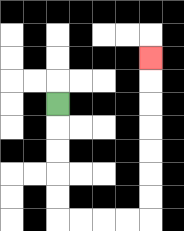{'start': '[2, 4]', 'end': '[6, 2]', 'path_directions': 'D,D,D,D,D,R,R,R,R,U,U,U,U,U,U,U', 'path_coordinates': '[[2, 4], [2, 5], [2, 6], [2, 7], [2, 8], [2, 9], [3, 9], [4, 9], [5, 9], [6, 9], [6, 8], [6, 7], [6, 6], [6, 5], [6, 4], [6, 3], [6, 2]]'}